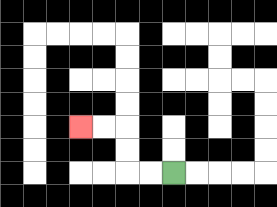{'start': '[7, 7]', 'end': '[3, 5]', 'path_directions': 'L,L,U,U,L,L', 'path_coordinates': '[[7, 7], [6, 7], [5, 7], [5, 6], [5, 5], [4, 5], [3, 5]]'}